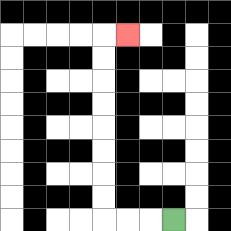{'start': '[7, 9]', 'end': '[5, 1]', 'path_directions': 'L,L,L,U,U,U,U,U,U,U,U,R', 'path_coordinates': '[[7, 9], [6, 9], [5, 9], [4, 9], [4, 8], [4, 7], [4, 6], [4, 5], [4, 4], [4, 3], [4, 2], [4, 1], [5, 1]]'}